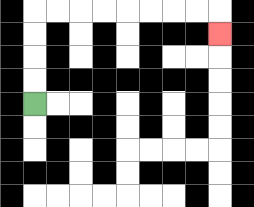{'start': '[1, 4]', 'end': '[9, 1]', 'path_directions': 'U,U,U,U,R,R,R,R,R,R,R,R,D', 'path_coordinates': '[[1, 4], [1, 3], [1, 2], [1, 1], [1, 0], [2, 0], [3, 0], [4, 0], [5, 0], [6, 0], [7, 0], [8, 0], [9, 0], [9, 1]]'}